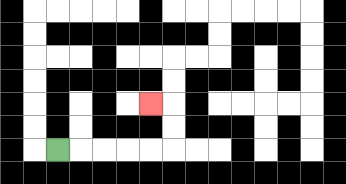{'start': '[2, 6]', 'end': '[6, 4]', 'path_directions': 'R,R,R,R,R,U,U,L', 'path_coordinates': '[[2, 6], [3, 6], [4, 6], [5, 6], [6, 6], [7, 6], [7, 5], [7, 4], [6, 4]]'}